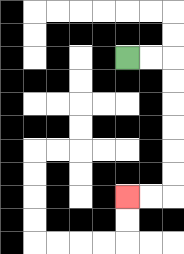{'start': '[5, 2]', 'end': '[5, 8]', 'path_directions': 'R,R,D,D,D,D,D,D,L,L', 'path_coordinates': '[[5, 2], [6, 2], [7, 2], [7, 3], [7, 4], [7, 5], [7, 6], [7, 7], [7, 8], [6, 8], [5, 8]]'}